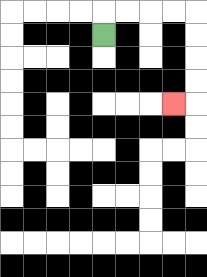{'start': '[4, 1]', 'end': '[7, 4]', 'path_directions': 'U,R,R,R,R,D,D,D,D,L', 'path_coordinates': '[[4, 1], [4, 0], [5, 0], [6, 0], [7, 0], [8, 0], [8, 1], [8, 2], [8, 3], [8, 4], [7, 4]]'}